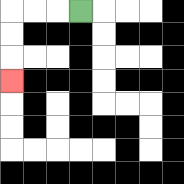{'start': '[3, 0]', 'end': '[0, 3]', 'path_directions': 'L,L,L,D,D,D', 'path_coordinates': '[[3, 0], [2, 0], [1, 0], [0, 0], [0, 1], [0, 2], [0, 3]]'}